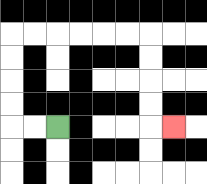{'start': '[2, 5]', 'end': '[7, 5]', 'path_directions': 'L,L,U,U,U,U,R,R,R,R,R,R,D,D,D,D,R', 'path_coordinates': '[[2, 5], [1, 5], [0, 5], [0, 4], [0, 3], [0, 2], [0, 1], [1, 1], [2, 1], [3, 1], [4, 1], [5, 1], [6, 1], [6, 2], [6, 3], [6, 4], [6, 5], [7, 5]]'}